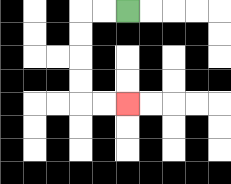{'start': '[5, 0]', 'end': '[5, 4]', 'path_directions': 'L,L,D,D,D,D,R,R', 'path_coordinates': '[[5, 0], [4, 0], [3, 0], [3, 1], [3, 2], [3, 3], [3, 4], [4, 4], [5, 4]]'}